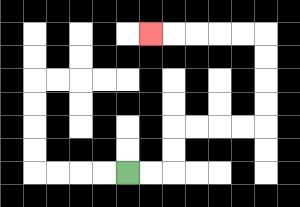{'start': '[5, 7]', 'end': '[6, 1]', 'path_directions': 'R,R,U,U,R,R,R,R,U,U,U,U,L,L,L,L,L', 'path_coordinates': '[[5, 7], [6, 7], [7, 7], [7, 6], [7, 5], [8, 5], [9, 5], [10, 5], [11, 5], [11, 4], [11, 3], [11, 2], [11, 1], [10, 1], [9, 1], [8, 1], [7, 1], [6, 1]]'}